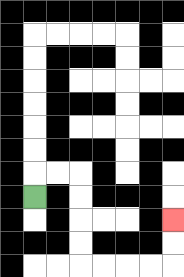{'start': '[1, 8]', 'end': '[7, 9]', 'path_directions': 'U,R,R,D,D,D,D,R,R,R,R,U,U', 'path_coordinates': '[[1, 8], [1, 7], [2, 7], [3, 7], [3, 8], [3, 9], [3, 10], [3, 11], [4, 11], [5, 11], [6, 11], [7, 11], [7, 10], [7, 9]]'}